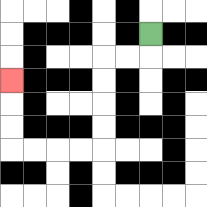{'start': '[6, 1]', 'end': '[0, 3]', 'path_directions': 'D,L,L,D,D,D,D,L,L,L,L,U,U,U', 'path_coordinates': '[[6, 1], [6, 2], [5, 2], [4, 2], [4, 3], [4, 4], [4, 5], [4, 6], [3, 6], [2, 6], [1, 6], [0, 6], [0, 5], [0, 4], [0, 3]]'}